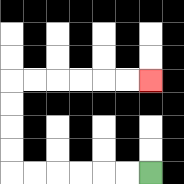{'start': '[6, 7]', 'end': '[6, 3]', 'path_directions': 'L,L,L,L,L,L,U,U,U,U,R,R,R,R,R,R', 'path_coordinates': '[[6, 7], [5, 7], [4, 7], [3, 7], [2, 7], [1, 7], [0, 7], [0, 6], [0, 5], [0, 4], [0, 3], [1, 3], [2, 3], [3, 3], [4, 3], [5, 3], [6, 3]]'}